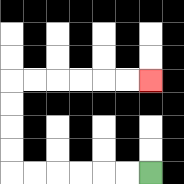{'start': '[6, 7]', 'end': '[6, 3]', 'path_directions': 'L,L,L,L,L,L,U,U,U,U,R,R,R,R,R,R', 'path_coordinates': '[[6, 7], [5, 7], [4, 7], [3, 7], [2, 7], [1, 7], [0, 7], [0, 6], [0, 5], [0, 4], [0, 3], [1, 3], [2, 3], [3, 3], [4, 3], [5, 3], [6, 3]]'}